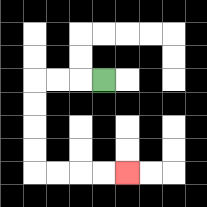{'start': '[4, 3]', 'end': '[5, 7]', 'path_directions': 'L,L,L,D,D,D,D,R,R,R,R', 'path_coordinates': '[[4, 3], [3, 3], [2, 3], [1, 3], [1, 4], [1, 5], [1, 6], [1, 7], [2, 7], [3, 7], [4, 7], [5, 7]]'}